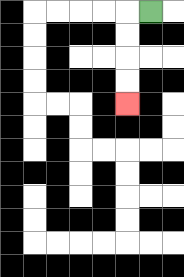{'start': '[6, 0]', 'end': '[5, 4]', 'path_directions': 'L,D,D,D,D', 'path_coordinates': '[[6, 0], [5, 0], [5, 1], [5, 2], [5, 3], [5, 4]]'}